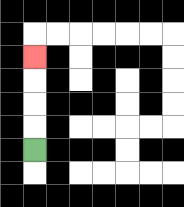{'start': '[1, 6]', 'end': '[1, 2]', 'path_directions': 'U,U,U,U', 'path_coordinates': '[[1, 6], [1, 5], [1, 4], [1, 3], [1, 2]]'}